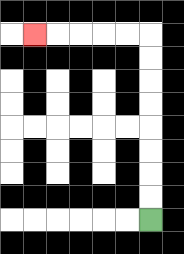{'start': '[6, 9]', 'end': '[1, 1]', 'path_directions': 'U,U,U,U,U,U,U,U,L,L,L,L,L', 'path_coordinates': '[[6, 9], [6, 8], [6, 7], [6, 6], [6, 5], [6, 4], [6, 3], [6, 2], [6, 1], [5, 1], [4, 1], [3, 1], [2, 1], [1, 1]]'}